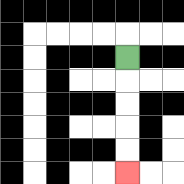{'start': '[5, 2]', 'end': '[5, 7]', 'path_directions': 'D,D,D,D,D', 'path_coordinates': '[[5, 2], [5, 3], [5, 4], [5, 5], [5, 6], [5, 7]]'}